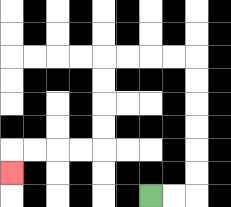{'start': '[6, 8]', 'end': '[0, 7]', 'path_directions': 'R,R,U,U,U,U,U,U,L,L,L,L,D,D,D,D,L,L,L,L,D', 'path_coordinates': '[[6, 8], [7, 8], [8, 8], [8, 7], [8, 6], [8, 5], [8, 4], [8, 3], [8, 2], [7, 2], [6, 2], [5, 2], [4, 2], [4, 3], [4, 4], [4, 5], [4, 6], [3, 6], [2, 6], [1, 6], [0, 6], [0, 7]]'}